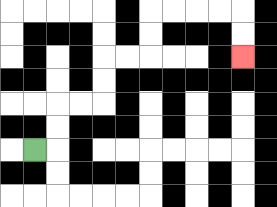{'start': '[1, 6]', 'end': '[10, 2]', 'path_directions': 'R,U,U,R,R,U,U,R,R,U,U,R,R,R,R,D,D', 'path_coordinates': '[[1, 6], [2, 6], [2, 5], [2, 4], [3, 4], [4, 4], [4, 3], [4, 2], [5, 2], [6, 2], [6, 1], [6, 0], [7, 0], [8, 0], [9, 0], [10, 0], [10, 1], [10, 2]]'}